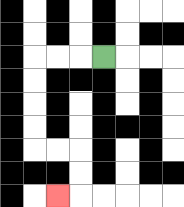{'start': '[4, 2]', 'end': '[2, 8]', 'path_directions': 'L,L,L,D,D,D,D,R,R,D,D,L', 'path_coordinates': '[[4, 2], [3, 2], [2, 2], [1, 2], [1, 3], [1, 4], [1, 5], [1, 6], [2, 6], [3, 6], [3, 7], [3, 8], [2, 8]]'}